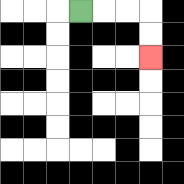{'start': '[3, 0]', 'end': '[6, 2]', 'path_directions': 'R,R,R,D,D', 'path_coordinates': '[[3, 0], [4, 0], [5, 0], [6, 0], [6, 1], [6, 2]]'}